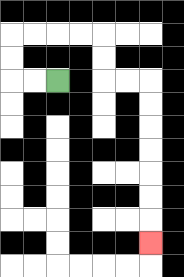{'start': '[2, 3]', 'end': '[6, 10]', 'path_directions': 'L,L,U,U,R,R,R,R,D,D,R,R,D,D,D,D,D,D,D', 'path_coordinates': '[[2, 3], [1, 3], [0, 3], [0, 2], [0, 1], [1, 1], [2, 1], [3, 1], [4, 1], [4, 2], [4, 3], [5, 3], [6, 3], [6, 4], [6, 5], [6, 6], [6, 7], [6, 8], [6, 9], [6, 10]]'}